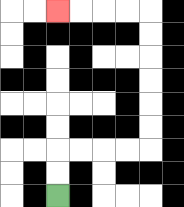{'start': '[2, 8]', 'end': '[2, 0]', 'path_directions': 'U,U,R,R,R,R,U,U,U,U,U,U,L,L,L,L', 'path_coordinates': '[[2, 8], [2, 7], [2, 6], [3, 6], [4, 6], [5, 6], [6, 6], [6, 5], [6, 4], [6, 3], [6, 2], [6, 1], [6, 0], [5, 0], [4, 0], [3, 0], [2, 0]]'}